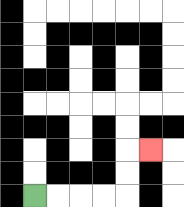{'start': '[1, 8]', 'end': '[6, 6]', 'path_directions': 'R,R,R,R,U,U,R', 'path_coordinates': '[[1, 8], [2, 8], [3, 8], [4, 8], [5, 8], [5, 7], [5, 6], [6, 6]]'}